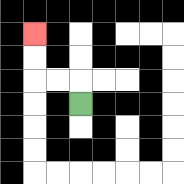{'start': '[3, 4]', 'end': '[1, 1]', 'path_directions': 'U,L,L,U,U', 'path_coordinates': '[[3, 4], [3, 3], [2, 3], [1, 3], [1, 2], [1, 1]]'}